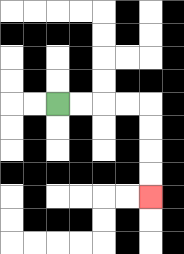{'start': '[2, 4]', 'end': '[6, 8]', 'path_directions': 'R,R,R,R,D,D,D,D', 'path_coordinates': '[[2, 4], [3, 4], [4, 4], [5, 4], [6, 4], [6, 5], [6, 6], [6, 7], [6, 8]]'}